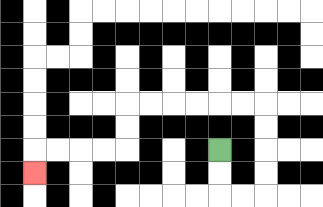{'start': '[9, 6]', 'end': '[1, 7]', 'path_directions': 'D,D,R,R,U,U,U,U,L,L,L,L,L,L,D,D,L,L,L,L,D', 'path_coordinates': '[[9, 6], [9, 7], [9, 8], [10, 8], [11, 8], [11, 7], [11, 6], [11, 5], [11, 4], [10, 4], [9, 4], [8, 4], [7, 4], [6, 4], [5, 4], [5, 5], [5, 6], [4, 6], [3, 6], [2, 6], [1, 6], [1, 7]]'}